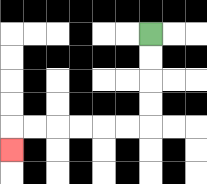{'start': '[6, 1]', 'end': '[0, 6]', 'path_directions': 'D,D,D,D,L,L,L,L,L,L,D', 'path_coordinates': '[[6, 1], [6, 2], [6, 3], [6, 4], [6, 5], [5, 5], [4, 5], [3, 5], [2, 5], [1, 5], [0, 5], [0, 6]]'}